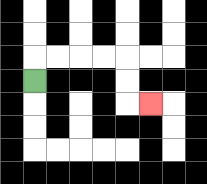{'start': '[1, 3]', 'end': '[6, 4]', 'path_directions': 'U,R,R,R,R,D,D,R', 'path_coordinates': '[[1, 3], [1, 2], [2, 2], [3, 2], [4, 2], [5, 2], [5, 3], [5, 4], [6, 4]]'}